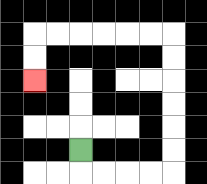{'start': '[3, 6]', 'end': '[1, 3]', 'path_directions': 'D,R,R,R,R,U,U,U,U,U,U,L,L,L,L,L,L,D,D', 'path_coordinates': '[[3, 6], [3, 7], [4, 7], [5, 7], [6, 7], [7, 7], [7, 6], [7, 5], [7, 4], [7, 3], [7, 2], [7, 1], [6, 1], [5, 1], [4, 1], [3, 1], [2, 1], [1, 1], [1, 2], [1, 3]]'}